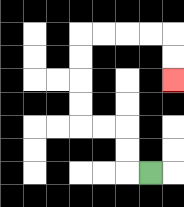{'start': '[6, 7]', 'end': '[7, 3]', 'path_directions': 'L,U,U,L,L,U,U,U,U,R,R,R,R,D,D', 'path_coordinates': '[[6, 7], [5, 7], [5, 6], [5, 5], [4, 5], [3, 5], [3, 4], [3, 3], [3, 2], [3, 1], [4, 1], [5, 1], [6, 1], [7, 1], [7, 2], [7, 3]]'}